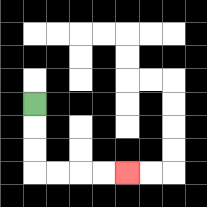{'start': '[1, 4]', 'end': '[5, 7]', 'path_directions': 'D,D,D,R,R,R,R', 'path_coordinates': '[[1, 4], [1, 5], [1, 6], [1, 7], [2, 7], [3, 7], [4, 7], [5, 7]]'}